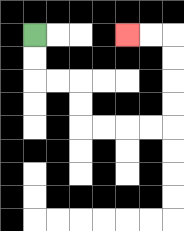{'start': '[1, 1]', 'end': '[5, 1]', 'path_directions': 'D,D,R,R,D,D,R,R,R,R,U,U,U,U,L,L', 'path_coordinates': '[[1, 1], [1, 2], [1, 3], [2, 3], [3, 3], [3, 4], [3, 5], [4, 5], [5, 5], [6, 5], [7, 5], [7, 4], [7, 3], [7, 2], [7, 1], [6, 1], [5, 1]]'}